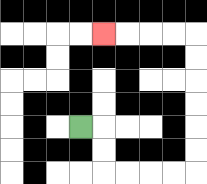{'start': '[3, 5]', 'end': '[4, 1]', 'path_directions': 'R,D,D,R,R,R,R,U,U,U,U,U,U,L,L,L,L', 'path_coordinates': '[[3, 5], [4, 5], [4, 6], [4, 7], [5, 7], [6, 7], [7, 7], [8, 7], [8, 6], [8, 5], [8, 4], [8, 3], [8, 2], [8, 1], [7, 1], [6, 1], [5, 1], [4, 1]]'}